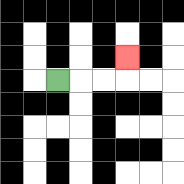{'start': '[2, 3]', 'end': '[5, 2]', 'path_directions': 'R,R,R,U', 'path_coordinates': '[[2, 3], [3, 3], [4, 3], [5, 3], [5, 2]]'}